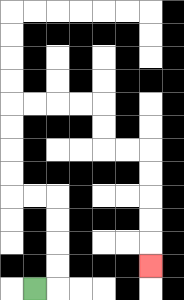{'start': '[1, 12]', 'end': '[6, 11]', 'path_directions': 'R,U,U,U,U,L,L,U,U,U,U,R,R,R,R,D,D,R,R,D,D,D,D,D', 'path_coordinates': '[[1, 12], [2, 12], [2, 11], [2, 10], [2, 9], [2, 8], [1, 8], [0, 8], [0, 7], [0, 6], [0, 5], [0, 4], [1, 4], [2, 4], [3, 4], [4, 4], [4, 5], [4, 6], [5, 6], [6, 6], [6, 7], [6, 8], [6, 9], [6, 10], [6, 11]]'}